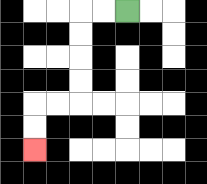{'start': '[5, 0]', 'end': '[1, 6]', 'path_directions': 'L,L,D,D,D,D,L,L,D,D', 'path_coordinates': '[[5, 0], [4, 0], [3, 0], [3, 1], [3, 2], [3, 3], [3, 4], [2, 4], [1, 4], [1, 5], [1, 6]]'}